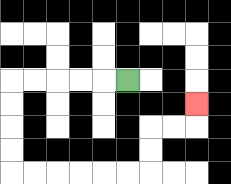{'start': '[5, 3]', 'end': '[8, 4]', 'path_directions': 'L,L,L,L,L,D,D,D,D,R,R,R,R,R,R,U,U,R,R,U', 'path_coordinates': '[[5, 3], [4, 3], [3, 3], [2, 3], [1, 3], [0, 3], [0, 4], [0, 5], [0, 6], [0, 7], [1, 7], [2, 7], [3, 7], [4, 7], [5, 7], [6, 7], [6, 6], [6, 5], [7, 5], [8, 5], [8, 4]]'}